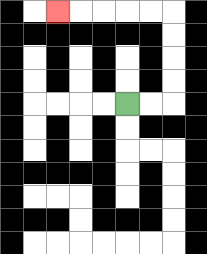{'start': '[5, 4]', 'end': '[2, 0]', 'path_directions': 'R,R,U,U,U,U,L,L,L,L,L', 'path_coordinates': '[[5, 4], [6, 4], [7, 4], [7, 3], [7, 2], [7, 1], [7, 0], [6, 0], [5, 0], [4, 0], [3, 0], [2, 0]]'}